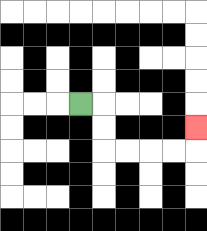{'start': '[3, 4]', 'end': '[8, 5]', 'path_directions': 'R,D,D,R,R,R,R,U', 'path_coordinates': '[[3, 4], [4, 4], [4, 5], [4, 6], [5, 6], [6, 6], [7, 6], [8, 6], [8, 5]]'}